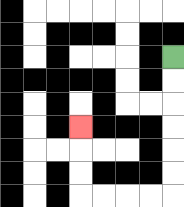{'start': '[7, 2]', 'end': '[3, 5]', 'path_directions': 'D,D,D,D,D,D,L,L,L,L,U,U,U', 'path_coordinates': '[[7, 2], [7, 3], [7, 4], [7, 5], [7, 6], [7, 7], [7, 8], [6, 8], [5, 8], [4, 8], [3, 8], [3, 7], [3, 6], [3, 5]]'}